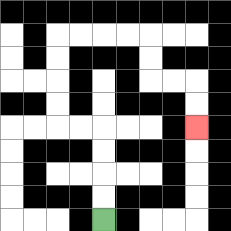{'start': '[4, 9]', 'end': '[8, 5]', 'path_directions': 'U,U,U,U,L,L,U,U,U,U,R,R,R,R,D,D,R,R,D,D', 'path_coordinates': '[[4, 9], [4, 8], [4, 7], [4, 6], [4, 5], [3, 5], [2, 5], [2, 4], [2, 3], [2, 2], [2, 1], [3, 1], [4, 1], [5, 1], [6, 1], [6, 2], [6, 3], [7, 3], [8, 3], [8, 4], [8, 5]]'}